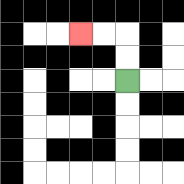{'start': '[5, 3]', 'end': '[3, 1]', 'path_directions': 'U,U,L,L', 'path_coordinates': '[[5, 3], [5, 2], [5, 1], [4, 1], [3, 1]]'}